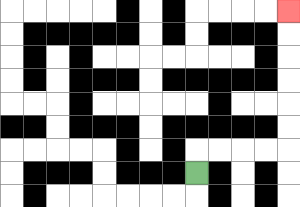{'start': '[8, 7]', 'end': '[12, 0]', 'path_directions': 'U,R,R,R,R,U,U,U,U,U,U', 'path_coordinates': '[[8, 7], [8, 6], [9, 6], [10, 6], [11, 6], [12, 6], [12, 5], [12, 4], [12, 3], [12, 2], [12, 1], [12, 0]]'}